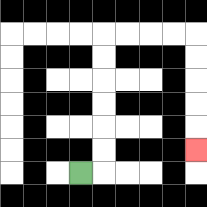{'start': '[3, 7]', 'end': '[8, 6]', 'path_directions': 'R,U,U,U,U,U,U,R,R,R,R,D,D,D,D,D', 'path_coordinates': '[[3, 7], [4, 7], [4, 6], [4, 5], [4, 4], [4, 3], [4, 2], [4, 1], [5, 1], [6, 1], [7, 1], [8, 1], [8, 2], [8, 3], [8, 4], [8, 5], [8, 6]]'}